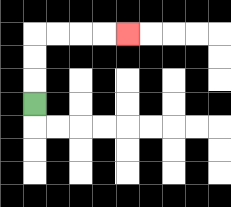{'start': '[1, 4]', 'end': '[5, 1]', 'path_directions': 'U,U,U,R,R,R,R', 'path_coordinates': '[[1, 4], [1, 3], [1, 2], [1, 1], [2, 1], [3, 1], [4, 1], [5, 1]]'}